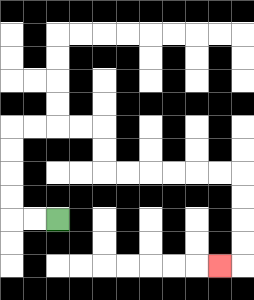{'start': '[2, 9]', 'end': '[9, 11]', 'path_directions': 'L,L,U,U,U,U,R,R,R,R,D,D,R,R,R,R,R,R,D,D,D,D,L', 'path_coordinates': '[[2, 9], [1, 9], [0, 9], [0, 8], [0, 7], [0, 6], [0, 5], [1, 5], [2, 5], [3, 5], [4, 5], [4, 6], [4, 7], [5, 7], [6, 7], [7, 7], [8, 7], [9, 7], [10, 7], [10, 8], [10, 9], [10, 10], [10, 11], [9, 11]]'}